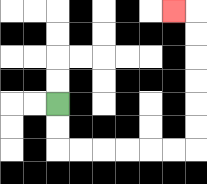{'start': '[2, 4]', 'end': '[7, 0]', 'path_directions': 'D,D,R,R,R,R,R,R,U,U,U,U,U,U,L', 'path_coordinates': '[[2, 4], [2, 5], [2, 6], [3, 6], [4, 6], [5, 6], [6, 6], [7, 6], [8, 6], [8, 5], [8, 4], [8, 3], [8, 2], [8, 1], [8, 0], [7, 0]]'}